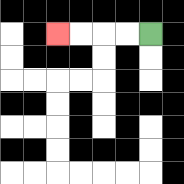{'start': '[6, 1]', 'end': '[2, 1]', 'path_directions': 'L,L,L,L', 'path_coordinates': '[[6, 1], [5, 1], [4, 1], [3, 1], [2, 1]]'}